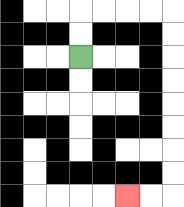{'start': '[3, 2]', 'end': '[5, 8]', 'path_directions': 'U,U,R,R,R,R,D,D,D,D,D,D,D,D,L,L', 'path_coordinates': '[[3, 2], [3, 1], [3, 0], [4, 0], [5, 0], [6, 0], [7, 0], [7, 1], [7, 2], [7, 3], [7, 4], [7, 5], [7, 6], [7, 7], [7, 8], [6, 8], [5, 8]]'}